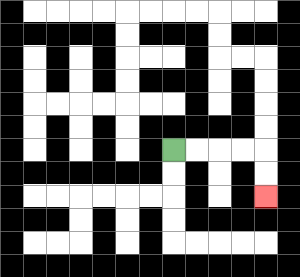{'start': '[7, 6]', 'end': '[11, 8]', 'path_directions': 'R,R,R,R,D,D', 'path_coordinates': '[[7, 6], [8, 6], [9, 6], [10, 6], [11, 6], [11, 7], [11, 8]]'}